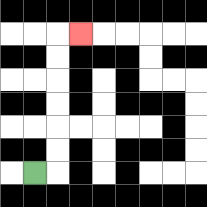{'start': '[1, 7]', 'end': '[3, 1]', 'path_directions': 'R,U,U,U,U,U,U,R', 'path_coordinates': '[[1, 7], [2, 7], [2, 6], [2, 5], [2, 4], [2, 3], [2, 2], [2, 1], [3, 1]]'}